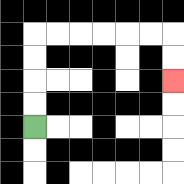{'start': '[1, 5]', 'end': '[7, 3]', 'path_directions': 'U,U,U,U,R,R,R,R,R,R,D,D', 'path_coordinates': '[[1, 5], [1, 4], [1, 3], [1, 2], [1, 1], [2, 1], [3, 1], [4, 1], [5, 1], [6, 1], [7, 1], [7, 2], [7, 3]]'}